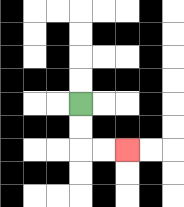{'start': '[3, 4]', 'end': '[5, 6]', 'path_directions': 'D,D,R,R', 'path_coordinates': '[[3, 4], [3, 5], [3, 6], [4, 6], [5, 6]]'}